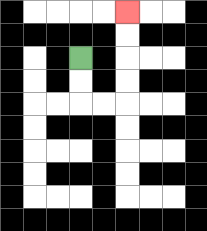{'start': '[3, 2]', 'end': '[5, 0]', 'path_directions': 'D,D,R,R,U,U,U,U', 'path_coordinates': '[[3, 2], [3, 3], [3, 4], [4, 4], [5, 4], [5, 3], [5, 2], [5, 1], [5, 0]]'}